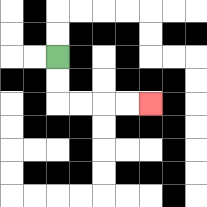{'start': '[2, 2]', 'end': '[6, 4]', 'path_directions': 'D,D,R,R,R,R', 'path_coordinates': '[[2, 2], [2, 3], [2, 4], [3, 4], [4, 4], [5, 4], [6, 4]]'}